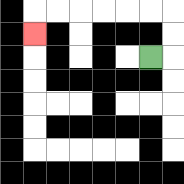{'start': '[6, 2]', 'end': '[1, 1]', 'path_directions': 'R,U,U,L,L,L,L,L,L,D', 'path_coordinates': '[[6, 2], [7, 2], [7, 1], [7, 0], [6, 0], [5, 0], [4, 0], [3, 0], [2, 0], [1, 0], [1, 1]]'}